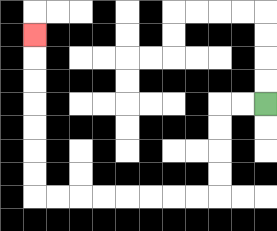{'start': '[11, 4]', 'end': '[1, 1]', 'path_directions': 'L,L,D,D,D,D,L,L,L,L,L,L,L,L,U,U,U,U,U,U,U', 'path_coordinates': '[[11, 4], [10, 4], [9, 4], [9, 5], [9, 6], [9, 7], [9, 8], [8, 8], [7, 8], [6, 8], [5, 8], [4, 8], [3, 8], [2, 8], [1, 8], [1, 7], [1, 6], [1, 5], [1, 4], [1, 3], [1, 2], [1, 1]]'}